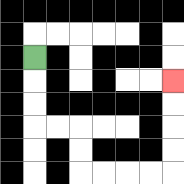{'start': '[1, 2]', 'end': '[7, 3]', 'path_directions': 'D,D,D,R,R,D,D,R,R,R,R,U,U,U,U', 'path_coordinates': '[[1, 2], [1, 3], [1, 4], [1, 5], [2, 5], [3, 5], [3, 6], [3, 7], [4, 7], [5, 7], [6, 7], [7, 7], [7, 6], [7, 5], [7, 4], [7, 3]]'}